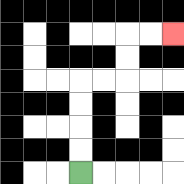{'start': '[3, 7]', 'end': '[7, 1]', 'path_directions': 'U,U,U,U,R,R,U,U,R,R', 'path_coordinates': '[[3, 7], [3, 6], [3, 5], [3, 4], [3, 3], [4, 3], [5, 3], [5, 2], [5, 1], [6, 1], [7, 1]]'}